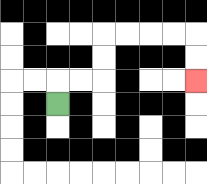{'start': '[2, 4]', 'end': '[8, 3]', 'path_directions': 'U,R,R,U,U,R,R,R,R,D,D', 'path_coordinates': '[[2, 4], [2, 3], [3, 3], [4, 3], [4, 2], [4, 1], [5, 1], [6, 1], [7, 1], [8, 1], [8, 2], [8, 3]]'}